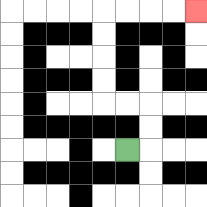{'start': '[5, 6]', 'end': '[8, 0]', 'path_directions': 'R,U,U,L,L,U,U,U,U,R,R,R,R', 'path_coordinates': '[[5, 6], [6, 6], [6, 5], [6, 4], [5, 4], [4, 4], [4, 3], [4, 2], [4, 1], [4, 0], [5, 0], [6, 0], [7, 0], [8, 0]]'}